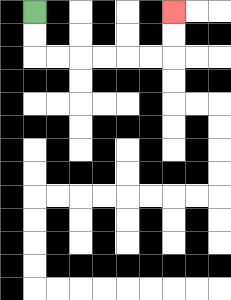{'start': '[1, 0]', 'end': '[7, 0]', 'path_directions': 'D,D,R,R,R,R,R,R,U,U', 'path_coordinates': '[[1, 0], [1, 1], [1, 2], [2, 2], [3, 2], [4, 2], [5, 2], [6, 2], [7, 2], [7, 1], [7, 0]]'}